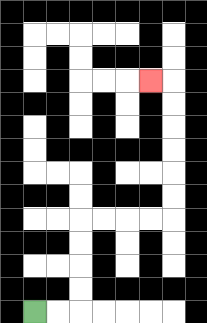{'start': '[1, 13]', 'end': '[6, 3]', 'path_directions': 'R,R,U,U,U,U,R,R,R,R,U,U,U,U,U,U,L', 'path_coordinates': '[[1, 13], [2, 13], [3, 13], [3, 12], [3, 11], [3, 10], [3, 9], [4, 9], [5, 9], [6, 9], [7, 9], [7, 8], [7, 7], [7, 6], [7, 5], [7, 4], [7, 3], [6, 3]]'}